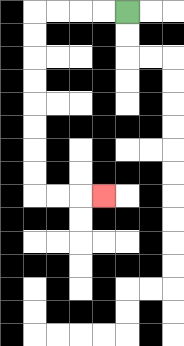{'start': '[5, 0]', 'end': '[4, 8]', 'path_directions': 'L,L,L,L,D,D,D,D,D,D,D,D,R,R,R', 'path_coordinates': '[[5, 0], [4, 0], [3, 0], [2, 0], [1, 0], [1, 1], [1, 2], [1, 3], [1, 4], [1, 5], [1, 6], [1, 7], [1, 8], [2, 8], [3, 8], [4, 8]]'}